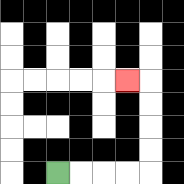{'start': '[2, 7]', 'end': '[5, 3]', 'path_directions': 'R,R,R,R,U,U,U,U,L', 'path_coordinates': '[[2, 7], [3, 7], [4, 7], [5, 7], [6, 7], [6, 6], [6, 5], [6, 4], [6, 3], [5, 3]]'}